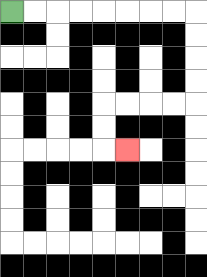{'start': '[0, 0]', 'end': '[5, 6]', 'path_directions': 'R,R,R,R,R,R,R,R,D,D,D,D,L,L,L,L,D,D,R', 'path_coordinates': '[[0, 0], [1, 0], [2, 0], [3, 0], [4, 0], [5, 0], [6, 0], [7, 0], [8, 0], [8, 1], [8, 2], [8, 3], [8, 4], [7, 4], [6, 4], [5, 4], [4, 4], [4, 5], [4, 6], [5, 6]]'}